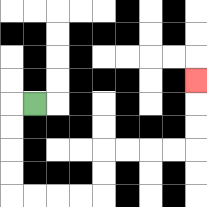{'start': '[1, 4]', 'end': '[8, 3]', 'path_directions': 'L,D,D,D,D,R,R,R,R,U,U,R,R,R,R,U,U,U', 'path_coordinates': '[[1, 4], [0, 4], [0, 5], [0, 6], [0, 7], [0, 8], [1, 8], [2, 8], [3, 8], [4, 8], [4, 7], [4, 6], [5, 6], [6, 6], [7, 6], [8, 6], [8, 5], [8, 4], [8, 3]]'}